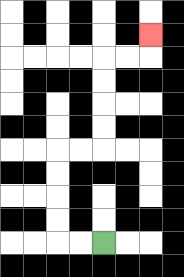{'start': '[4, 10]', 'end': '[6, 1]', 'path_directions': 'L,L,U,U,U,U,R,R,U,U,U,U,R,R,U', 'path_coordinates': '[[4, 10], [3, 10], [2, 10], [2, 9], [2, 8], [2, 7], [2, 6], [3, 6], [4, 6], [4, 5], [4, 4], [4, 3], [4, 2], [5, 2], [6, 2], [6, 1]]'}